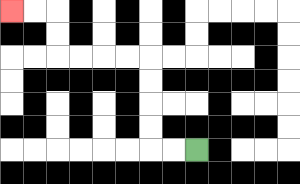{'start': '[8, 6]', 'end': '[0, 0]', 'path_directions': 'L,L,U,U,U,U,L,L,L,L,U,U,L,L', 'path_coordinates': '[[8, 6], [7, 6], [6, 6], [6, 5], [6, 4], [6, 3], [6, 2], [5, 2], [4, 2], [3, 2], [2, 2], [2, 1], [2, 0], [1, 0], [0, 0]]'}